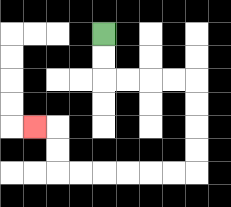{'start': '[4, 1]', 'end': '[1, 5]', 'path_directions': 'D,D,R,R,R,R,D,D,D,D,L,L,L,L,L,L,U,U,L', 'path_coordinates': '[[4, 1], [4, 2], [4, 3], [5, 3], [6, 3], [7, 3], [8, 3], [8, 4], [8, 5], [8, 6], [8, 7], [7, 7], [6, 7], [5, 7], [4, 7], [3, 7], [2, 7], [2, 6], [2, 5], [1, 5]]'}